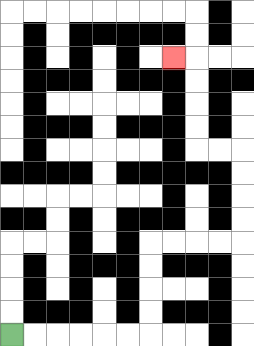{'start': '[0, 14]', 'end': '[7, 2]', 'path_directions': 'R,R,R,R,R,R,U,U,U,U,R,R,R,R,U,U,U,U,L,L,U,U,U,U,L', 'path_coordinates': '[[0, 14], [1, 14], [2, 14], [3, 14], [4, 14], [5, 14], [6, 14], [6, 13], [6, 12], [6, 11], [6, 10], [7, 10], [8, 10], [9, 10], [10, 10], [10, 9], [10, 8], [10, 7], [10, 6], [9, 6], [8, 6], [8, 5], [8, 4], [8, 3], [8, 2], [7, 2]]'}